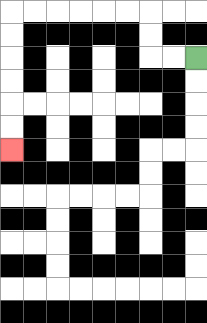{'start': '[8, 2]', 'end': '[0, 6]', 'path_directions': 'L,L,U,U,L,L,L,L,L,L,D,D,D,D,D,D', 'path_coordinates': '[[8, 2], [7, 2], [6, 2], [6, 1], [6, 0], [5, 0], [4, 0], [3, 0], [2, 0], [1, 0], [0, 0], [0, 1], [0, 2], [0, 3], [0, 4], [0, 5], [0, 6]]'}